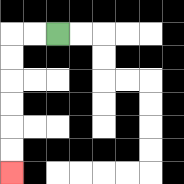{'start': '[2, 1]', 'end': '[0, 7]', 'path_directions': 'L,L,D,D,D,D,D,D', 'path_coordinates': '[[2, 1], [1, 1], [0, 1], [0, 2], [0, 3], [0, 4], [0, 5], [0, 6], [0, 7]]'}